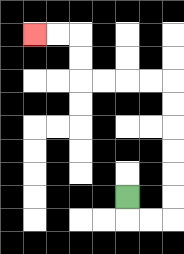{'start': '[5, 8]', 'end': '[1, 1]', 'path_directions': 'D,R,R,U,U,U,U,U,U,L,L,L,L,U,U,L,L', 'path_coordinates': '[[5, 8], [5, 9], [6, 9], [7, 9], [7, 8], [7, 7], [7, 6], [7, 5], [7, 4], [7, 3], [6, 3], [5, 3], [4, 3], [3, 3], [3, 2], [3, 1], [2, 1], [1, 1]]'}